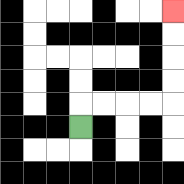{'start': '[3, 5]', 'end': '[7, 0]', 'path_directions': 'U,R,R,R,R,U,U,U,U', 'path_coordinates': '[[3, 5], [3, 4], [4, 4], [5, 4], [6, 4], [7, 4], [7, 3], [7, 2], [7, 1], [7, 0]]'}